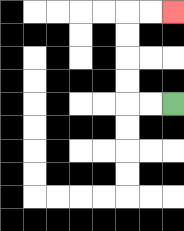{'start': '[7, 4]', 'end': '[7, 0]', 'path_directions': 'L,L,U,U,U,U,R,R', 'path_coordinates': '[[7, 4], [6, 4], [5, 4], [5, 3], [5, 2], [5, 1], [5, 0], [6, 0], [7, 0]]'}